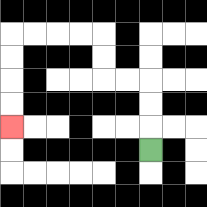{'start': '[6, 6]', 'end': '[0, 5]', 'path_directions': 'U,U,U,L,L,U,U,L,L,L,L,D,D,D,D', 'path_coordinates': '[[6, 6], [6, 5], [6, 4], [6, 3], [5, 3], [4, 3], [4, 2], [4, 1], [3, 1], [2, 1], [1, 1], [0, 1], [0, 2], [0, 3], [0, 4], [0, 5]]'}